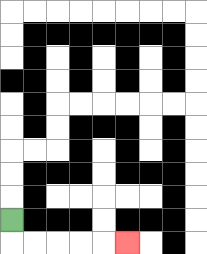{'start': '[0, 9]', 'end': '[5, 10]', 'path_directions': 'D,R,R,R,R,R', 'path_coordinates': '[[0, 9], [0, 10], [1, 10], [2, 10], [3, 10], [4, 10], [5, 10]]'}